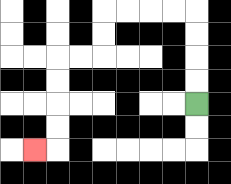{'start': '[8, 4]', 'end': '[1, 6]', 'path_directions': 'U,U,U,U,L,L,L,L,D,D,L,L,D,D,D,D,L', 'path_coordinates': '[[8, 4], [8, 3], [8, 2], [8, 1], [8, 0], [7, 0], [6, 0], [5, 0], [4, 0], [4, 1], [4, 2], [3, 2], [2, 2], [2, 3], [2, 4], [2, 5], [2, 6], [1, 6]]'}